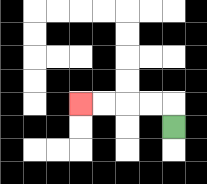{'start': '[7, 5]', 'end': '[3, 4]', 'path_directions': 'U,L,L,L,L', 'path_coordinates': '[[7, 5], [7, 4], [6, 4], [5, 4], [4, 4], [3, 4]]'}